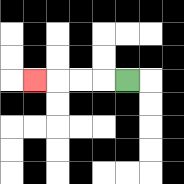{'start': '[5, 3]', 'end': '[1, 3]', 'path_directions': 'L,L,L,L', 'path_coordinates': '[[5, 3], [4, 3], [3, 3], [2, 3], [1, 3]]'}